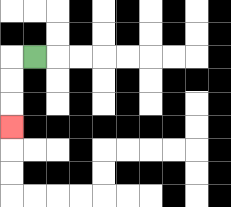{'start': '[1, 2]', 'end': '[0, 5]', 'path_directions': 'L,D,D,D', 'path_coordinates': '[[1, 2], [0, 2], [0, 3], [0, 4], [0, 5]]'}